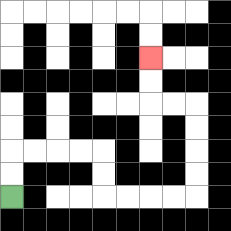{'start': '[0, 8]', 'end': '[6, 2]', 'path_directions': 'U,U,R,R,R,R,D,D,R,R,R,R,U,U,U,U,L,L,U,U', 'path_coordinates': '[[0, 8], [0, 7], [0, 6], [1, 6], [2, 6], [3, 6], [4, 6], [4, 7], [4, 8], [5, 8], [6, 8], [7, 8], [8, 8], [8, 7], [8, 6], [8, 5], [8, 4], [7, 4], [6, 4], [6, 3], [6, 2]]'}